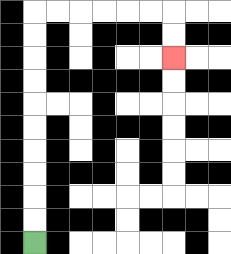{'start': '[1, 10]', 'end': '[7, 2]', 'path_directions': 'U,U,U,U,U,U,U,U,U,U,R,R,R,R,R,R,D,D', 'path_coordinates': '[[1, 10], [1, 9], [1, 8], [1, 7], [1, 6], [1, 5], [1, 4], [1, 3], [1, 2], [1, 1], [1, 0], [2, 0], [3, 0], [4, 0], [5, 0], [6, 0], [7, 0], [7, 1], [7, 2]]'}